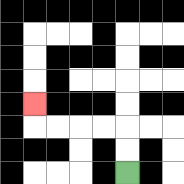{'start': '[5, 7]', 'end': '[1, 4]', 'path_directions': 'U,U,L,L,L,L,U', 'path_coordinates': '[[5, 7], [5, 6], [5, 5], [4, 5], [3, 5], [2, 5], [1, 5], [1, 4]]'}